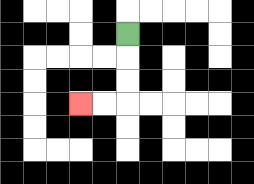{'start': '[5, 1]', 'end': '[3, 4]', 'path_directions': 'D,D,D,L,L', 'path_coordinates': '[[5, 1], [5, 2], [5, 3], [5, 4], [4, 4], [3, 4]]'}